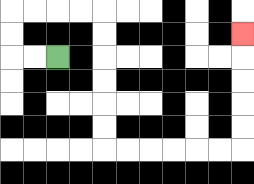{'start': '[2, 2]', 'end': '[10, 1]', 'path_directions': 'L,L,U,U,R,R,R,R,D,D,D,D,D,D,R,R,R,R,R,R,U,U,U,U,U', 'path_coordinates': '[[2, 2], [1, 2], [0, 2], [0, 1], [0, 0], [1, 0], [2, 0], [3, 0], [4, 0], [4, 1], [4, 2], [4, 3], [4, 4], [4, 5], [4, 6], [5, 6], [6, 6], [7, 6], [8, 6], [9, 6], [10, 6], [10, 5], [10, 4], [10, 3], [10, 2], [10, 1]]'}